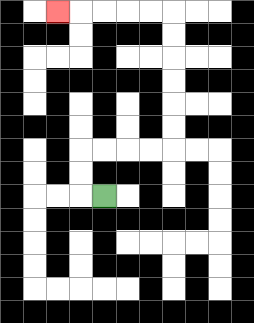{'start': '[4, 8]', 'end': '[2, 0]', 'path_directions': 'L,U,U,R,R,R,R,U,U,U,U,U,U,L,L,L,L,L', 'path_coordinates': '[[4, 8], [3, 8], [3, 7], [3, 6], [4, 6], [5, 6], [6, 6], [7, 6], [7, 5], [7, 4], [7, 3], [7, 2], [7, 1], [7, 0], [6, 0], [5, 0], [4, 0], [3, 0], [2, 0]]'}